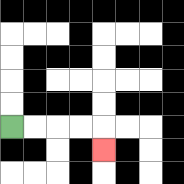{'start': '[0, 5]', 'end': '[4, 6]', 'path_directions': 'R,R,R,R,D', 'path_coordinates': '[[0, 5], [1, 5], [2, 5], [3, 5], [4, 5], [4, 6]]'}